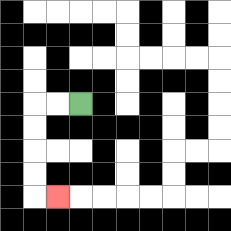{'start': '[3, 4]', 'end': '[2, 8]', 'path_directions': 'L,L,D,D,D,D,R', 'path_coordinates': '[[3, 4], [2, 4], [1, 4], [1, 5], [1, 6], [1, 7], [1, 8], [2, 8]]'}